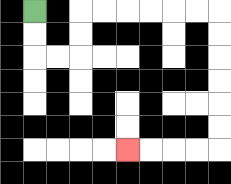{'start': '[1, 0]', 'end': '[5, 6]', 'path_directions': 'D,D,R,R,U,U,R,R,R,R,R,R,D,D,D,D,D,D,L,L,L,L', 'path_coordinates': '[[1, 0], [1, 1], [1, 2], [2, 2], [3, 2], [3, 1], [3, 0], [4, 0], [5, 0], [6, 0], [7, 0], [8, 0], [9, 0], [9, 1], [9, 2], [9, 3], [9, 4], [9, 5], [9, 6], [8, 6], [7, 6], [6, 6], [5, 6]]'}